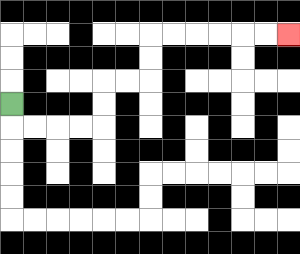{'start': '[0, 4]', 'end': '[12, 1]', 'path_directions': 'D,R,R,R,R,U,U,R,R,U,U,R,R,R,R,R,R', 'path_coordinates': '[[0, 4], [0, 5], [1, 5], [2, 5], [3, 5], [4, 5], [4, 4], [4, 3], [5, 3], [6, 3], [6, 2], [6, 1], [7, 1], [8, 1], [9, 1], [10, 1], [11, 1], [12, 1]]'}